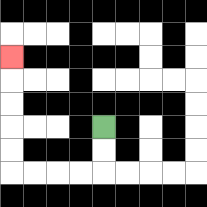{'start': '[4, 5]', 'end': '[0, 2]', 'path_directions': 'D,D,L,L,L,L,U,U,U,U,U', 'path_coordinates': '[[4, 5], [4, 6], [4, 7], [3, 7], [2, 7], [1, 7], [0, 7], [0, 6], [0, 5], [0, 4], [0, 3], [0, 2]]'}